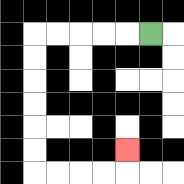{'start': '[6, 1]', 'end': '[5, 6]', 'path_directions': 'L,L,L,L,L,D,D,D,D,D,D,R,R,R,R,U', 'path_coordinates': '[[6, 1], [5, 1], [4, 1], [3, 1], [2, 1], [1, 1], [1, 2], [1, 3], [1, 4], [1, 5], [1, 6], [1, 7], [2, 7], [3, 7], [4, 7], [5, 7], [5, 6]]'}